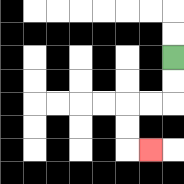{'start': '[7, 2]', 'end': '[6, 6]', 'path_directions': 'D,D,L,L,D,D,R', 'path_coordinates': '[[7, 2], [7, 3], [7, 4], [6, 4], [5, 4], [5, 5], [5, 6], [6, 6]]'}